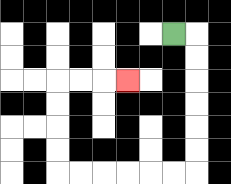{'start': '[7, 1]', 'end': '[5, 3]', 'path_directions': 'R,D,D,D,D,D,D,L,L,L,L,L,L,U,U,U,U,R,R,R', 'path_coordinates': '[[7, 1], [8, 1], [8, 2], [8, 3], [8, 4], [8, 5], [8, 6], [8, 7], [7, 7], [6, 7], [5, 7], [4, 7], [3, 7], [2, 7], [2, 6], [2, 5], [2, 4], [2, 3], [3, 3], [4, 3], [5, 3]]'}